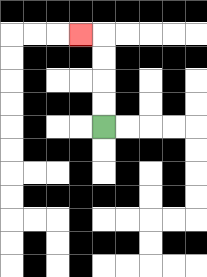{'start': '[4, 5]', 'end': '[3, 1]', 'path_directions': 'U,U,U,U,L', 'path_coordinates': '[[4, 5], [4, 4], [4, 3], [4, 2], [4, 1], [3, 1]]'}